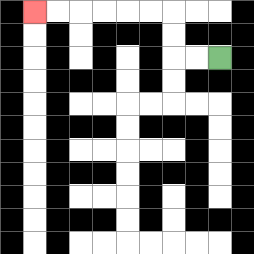{'start': '[9, 2]', 'end': '[1, 0]', 'path_directions': 'L,L,U,U,L,L,L,L,L,L', 'path_coordinates': '[[9, 2], [8, 2], [7, 2], [7, 1], [7, 0], [6, 0], [5, 0], [4, 0], [3, 0], [2, 0], [1, 0]]'}